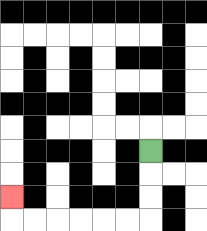{'start': '[6, 6]', 'end': '[0, 8]', 'path_directions': 'D,D,D,L,L,L,L,L,L,U', 'path_coordinates': '[[6, 6], [6, 7], [6, 8], [6, 9], [5, 9], [4, 9], [3, 9], [2, 9], [1, 9], [0, 9], [0, 8]]'}